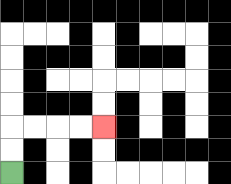{'start': '[0, 7]', 'end': '[4, 5]', 'path_directions': 'U,U,R,R,R,R', 'path_coordinates': '[[0, 7], [0, 6], [0, 5], [1, 5], [2, 5], [3, 5], [4, 5]]'}